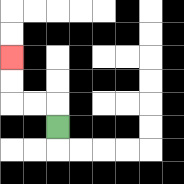{'start': '[2, 5]', 'end': '[0, 2]', 'path_directions': 'U,L,L,U,U', 'path_coordinates': '[[2, 5], [2, 4], [1, 4], [0, 4], [0, 3], [0, 2]]'}